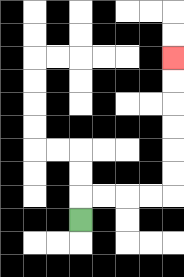{'start': '[3, 9]', 'end': '[7, 2]', 'path_directions': 'U,R,R,R,R,U,U,U,U,U,U', 'path_coordinates': '[[3, 9], [3, 8], [4, 8], [5, 8], [6, 8], [7, 8], [7, 7], [7, 6], [7, 5], [7, 4], [7, 3], [7, 2]]'}